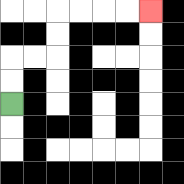{'start': '[0, 4]', 'end': '[6, 0]', 'path_directions': 'U,U,R,R,U,U,R,R,R,R', 'path_coordinates': '[[0, 4], [0, 3], [0, 2], [1, 2], [2, 2], [2, 1], [2, 0], [3, 0], [4, 0], [5, 0], [6, 0]]'}